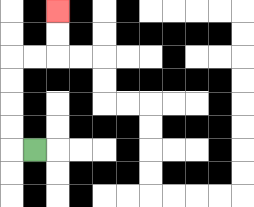{'start': '[1, 6]', 'end': '[2, 0]', 'path_directions': 'L,U,U,U,U,R,R,U,U', 'path_coordinates': '[[1, 6], [0, 6], [0, 5], [0, 4], [0, 3], [0, 2], [1, 2], [2, 2], [2, 1], [2, 0]]'}